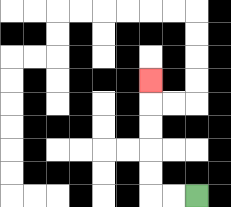{'start': '[8, 8]', 'end': '[6, 3]', 'path_directions': 'L,L,U,U,U,U,U', 'path_coordinates': '[[8, 8], [7, 8], [6, 8], [6, 7], [6, 6], [6, 5], [6, 4], [6, 3]]'}